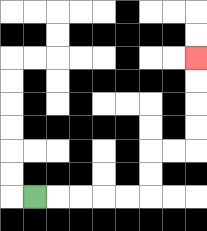{'start': '[1, 8]', 'end': '[8, 2]', 'path_directions': 'R,R,R,R,R,U,U,R,R,U,U,U,U', 'path_coordinates': '[[1, 8], [2, 8], [3, 8], [4, 8], [5, 8], [6, 8], [6, 7], [6, 6], [7, 6], [8, 6], [8, 5], [8, 4], [8, 3], [8, 2]]'}